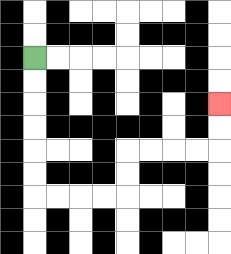{'start': '[1, 2]', 'end': '[9, 4]', 'path_directions': 'D,D,D,D,D,D,R,R,R,R,U,U,R,R,R,R,U,U', 'path_coordinates': '[[1, 2], [1, 3], [1, 4], [1, 5], [1, 6], [1, 7], [1, 8], [2, 8], [3, 8], [4, 8], [5, 8], [5, 7], [5, 6], [6, 6], [7, 6], [8, 6], [9, 6], [9, 5], [9, 4]]'}